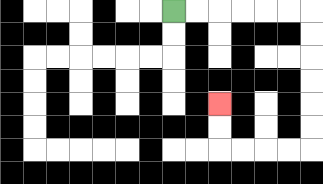{'start': '[7, 0]', 'end': '[9, 4]', 'path_directions': 'R,R,R,R,R,R,D,D,D,D,D,D,L,L,L,L,U,U', 'path_coordinates': '[[7, 0], [8, 0], [9, 0], [10, 0], [11, 0], [12, 0], [13, 0], [13, 1], [13, 2], [13, 3], [13, 4], [13, 5], [13, 6], [12, 6], [11, 6], [10, 6], [9, 6], [9, 5], [9, 4]]'}